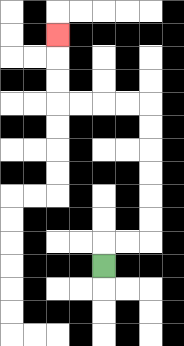{'start': '[4, 11]', 'end': '[2, 1]', 'path_directions': 'U,R,R,U,U,U,U,U,U,L,L,L,L,U,U,U', 'path_coordinates': '[[4, 11], [4, 10], [5, 10], [6, 10], [6, 9], [6, 8], [6, 7], [6, 6], [6, 5], [6, 4], [5, 4], [4, 4], [3, 4], [2, 4], [2, 3], [2, 2], [2, 1]]'}